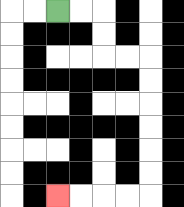{'start': '[2, 0]', 'end': '[2, 8]', 'path_directions': 'R,R,D,D,R,R,D,D,D,D,D,D,L,L,L,L', 'path_coordinates': '[[2, 0], [3, 0], [4, 0], [4, 1], [4, 2], [5, 2], [6, 2], [6, 3], [6, 4], [6, 5], [6, 6], [6, 7], [6, 8], [5, 8], [4, 8], [3, 8], [2, 8]]'}